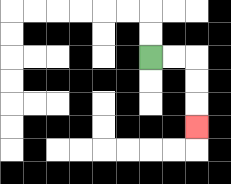{'start': '[6, 2]', 'end': '[8, 5]', 'path_directions': 'R,R,D,D,D', 'path_coordinates': '[[6, 2], [7, 2], [8, 2], [8, 3], [8, 4], [8, 5]]'}